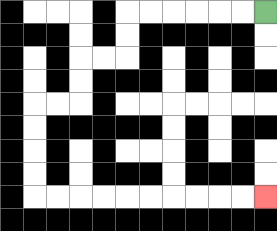{'start': '[11, 0]', 'end': '[11, 8]', 'path_directions': 'L,L,L,L,L,L,D,D,L,L,D,D,L,L,D,D,D,D,R,R,R,R,R,R,R,R,R,R', 'path_coordinates': '[[11, 0], [10, 0], [9, 0], [8, 0], [7, 0], [6, 0], [5, 0], [5, 1], [5, 2], [4, 2], [3, 2], [3, 3], [3, 4], [2, 4], [1, 4], [1, 5], [1, 6], [1, 7], [1, 8], [2, 8], [3, 8], [4, 8], [5, 8], [6, 8], [7, 8], [8, 8], [9, 8], [10, 8], [11, 8]]'}